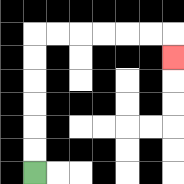{'start': '[1, 7]', 'end': '[7, 2]', 'path_directions': 'U,U,U,U,U,U,R,R,R,R,R,R,D', 'path_coordinates': '[[1, 7], [1, 6], [1, 5], [1, 4], [1, 3], [1, 2], [1, 1], [2, 1], [3, 1], [4, 1], [5, 1], [6, 1], [7, 1], [7, 2]]'}